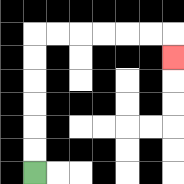{'start': '[1, 7]', 'end': '[7, 2]', 'path_directions': 'U,U,U,U,U,U,R,R,R,R,R,R,D', 'path_coordinates': '[[1, 7], [1, 6], [1, 5], [1, 4], [1, 3], [1, 2], [1, 1], [2, 1], [3, 1], [4, 1], [5, 1], [6, 1], [7, 1], [7, 2]]'}